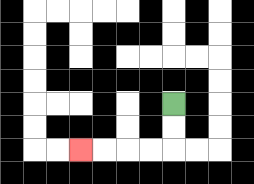{'start': '[7, 4]', 'end': '[3, 6]', 'path_directions': 'D,D,L,L,L,L', 'path_coordinates': '[[7, 4], [7, 5], [7, 6], [6, 6], [5, 6], [4, 6], [3, 6]]'}